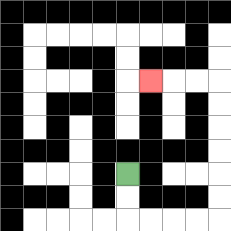{'start': '[5, 7]', 'end': '[6, 3]', 'path_directions': 'D,D,R,R,R,R,U,U,U,U,U,U,L,L,L', 'path_coordinates': '[[5, 7], [5, 8], [5, 9], [6, 9], [7, 9], [8, 9], [9, 9], [9, 8], [9, 7], [9, 6], [9, 5], [9, 4], [9, 3], [8, 3], [7, 3], [6, 3]]'}